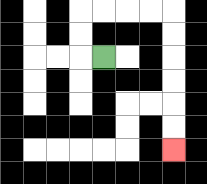{'start': '[4, 2]', 'end': '[7, 6]', 'path_directions': 'L,U,U,R,R,R,R,D,D,D,D,D,D', 'path_coordinates': '[[4, 2], [3, 2], [3, 1], [3, 0], [4, 0], [5, 0], [6, 0], [7, 0], [7, 1], [7, 2], [7, 3], [7, 4], [7, 5], [7, 6]]'}